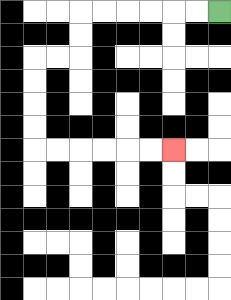{'start': '[9, 0]', 'end': '[7, 6]', 'path_directions': 'L,L,L,L,L,L,D,D,L,L,D,D,D,D,R,R,R,R,R,R', 'path_coordinates': '[[9, 0], [8, 0], [7, 0], [6, 0], [5, 0], [4, 0], [3, 0], [3, 1], [3, 2], [2, 2], [1, 2], [1, 3], [1, 4], [1, 5], [1, 6], [2, 6], [3, 6], [4, 6], [5, 6], [6, 6], [7, 6]]'}